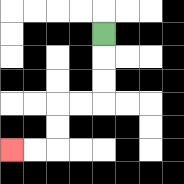{'start': '[4, 1]', 'end': '[0, 6]', 'path_directions': 'D,D,D,L,L,D,D,L,L', 'path_coordinates': '[[4, 1], [4, 2], [4, 3], [4, 4], [3, 4], [2, 4], [2, 5], [2, 6], [1, 6], [0, 6]]'}